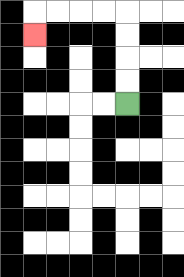{'start': '[5, 4]', 'end': '[1, 1]', 'path_directions': 'U,U,U,U,L,L,L,L,D', 'path_coordinates': '[[5, 4], [5, 3], [5, 2], [5, 1], [5, 0], [4, 0], [3, 0], [2, 0], [1, 0], [1, 1]]'}